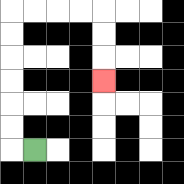{'start': '[1, 6]', 'end': '[4, 3]', 'path_directions': 'L,U,U,U,U,U,U,R,R,R,R,D,D,D', 'path_coordinates': '[[1, 6], [0, 6], [0, 5], [0, 4], [0, 3], [0, 2], [0, 1], [0, 0], [1, 0], [2, 0], [3, 0], [4, 0], [4, 1], [4, 2], [4, 3]]'}